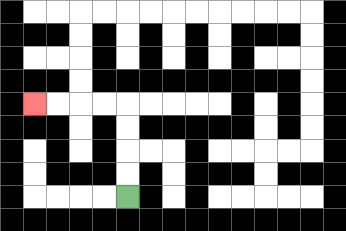{'start': '[5, 8]', 'end': '[1, 4]', 'path_directions': 'U,U,U,U,L,L,L,L', 'path_coordinates': '[[5, 8], [5, 7], [5, 6], [5, 5], [5, 4], [4, 4], [3, 4], [2, 4], [1, 4]]'}